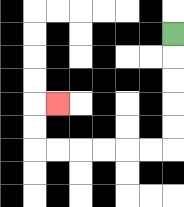{'start': '[7, 1]', 'end': '[2, 4]', 'path_directions': 'D,D,D,D,D,L,L,L,L,L,L,U,U,R', 'path_coordinates': '[[7, 1], [7, 2], [7, 3], [7, 4], [7, 5], [7, 6], [6, 6], [5, 6], [4, 6], [3, 6], [2, 6], [1, 6], [1, 5], [1, 4], [2, 4]]'}